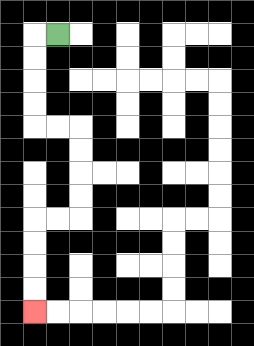{'start': '[2, 1]', 'end': '[1, 13]', 'path_directions': 'L,D,D,D,D,R,R,D,D,D,D,L,L,D,D,D,D', 'path_coordinates': '[[2, 1], [1, 1], [1, 2], [1, 3], [1, 4], [1, 5], [2, 5], [3, 5], [3, 6], [3, 7], [3, 8], [3, 9], [2, 9], [1, 9], [1, 10], [1, 11], [1, 12], [1, 13]]'}